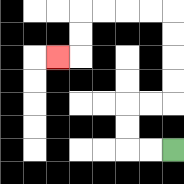{'start': '[7, 6]', 'end': '[2, 2]', 'path_directions': 'L,L,U,U,R,R,U,U,U,U,L,L,L,L,D,D,L', 'path_coordinates': '[[7, 6], [6, 6], [5, 6], [5, 5], [5, 4], [6, 4], [7, 4], [7, 3], [7, 2], [7, 1], [7, 0], [6, 0], [5, 0], [4, 0], [3, 0], [3, 1], [3, 2], [2, 2]]'}